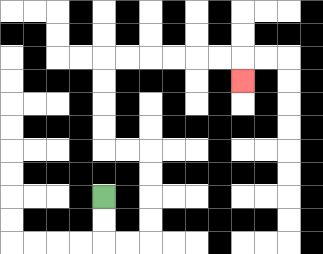{'start': '[4, 8]', 'end': '[10, 3]', 'path_directions': 'D,D,R,R,U,U,U,U,L,L,U,U,U,U,R,R,R,R,R,R,D', 'path_coordinates': '[[4, 8], [4, 9], [4, 10], [5, 10], [6, 10], [6, 9], [6, 8], [6, 7], [6, 6], [5, 6], [4, 6], [4, 5], [4, 4], [4, 3], [4, 2], [5, 2], [6, 2], [7, 2], [8, 2], [9, 2], [10, 2], [10, 3]]'}